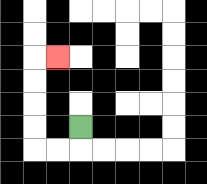{'start': '[3, 5]', 'end': '[2, 2]', 'path_directions': 'D,L,L,U,U,U,U,R', 'path_coordinates': '[[3, 5], [3, 6], [2, 6], [1, 6], [1, 5], [1, 4], [1, 3], [1, 2], [2, 2]]'}